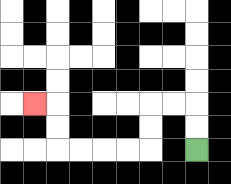{'start': '[8, 6]', 'end': '[1, 4]', 'path_directions': 'U,U,L,L,D,D,L,L,L,L,U,U,L', 'path_coordinates': '[[8, 6], [8, 5], [8, 4], [7, 4], [6, 4], [6, 5], [6, 6], [5, 6], [4, 6], [3, 6], [2, 6], [2, 5], [2, 4], [1, 4]]'}